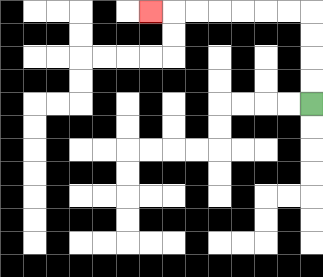{'start': '[13, 4]', 'end': '[6, 0]', 'path_directions': 'U,U,U,U,L,L,L,L,L,L,L', 'path_coordinates': '[[13, 4], [13, 3], [13, 2], [13, 1], [13, 0], [12, 0], [11, 0], [10, 0], [9, 0], [8, 0], [7, 0], [6, 0]]'}